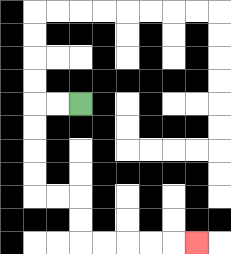{'start': '[3, 4]', 'end': '[8, 10]', 'path_directions': 'L,L,D,D,D,D,R,R,D,D,R,R,R,R,R', 'path_coordinates': '[[3, 4], [2, 4], [1, 4], [1, 5], [1, 6], [1, 7], [1, 8], [2, 8], [3, 8], [3, 9], [3, 10], [4, 10], [5, 10], [6, 10], [7, 10], [8, 10]]'}